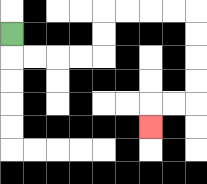{'start': '[0, 1]', 'end': '[6, 5]', 'path_directions': 'D,R,R,R,R,U,U,R,R,R,R,D,D,D,D,L,L,D', 'path_coordinates': '[[0, 1], [0, 2], [1, 2], [2, 2], [3, 2], [4, 2], [4, 1], [4, 0], [5, 0], [6, 0], [7, 0], [8, 0], [8, 1], [8, 2], [8, 3], [8, 4], [7, 4], [6, 4], [6, 5]]'}